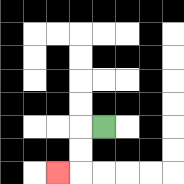{'start': '[4, 5]', 'end': '[2, 7]', 'path_directions': 'L,D,D,L', 'path_coordinates': '[[4, 5], [3, 5], [3, 6], [3, 7], [2, 7]]'}